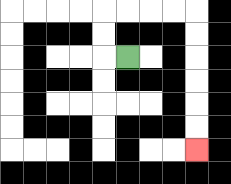{'start': '[5, 2]', 'end': '[8, 6]', 'path_directions': 'L,U,U,R,R,R,R,D,D,D,D,D,D', 'path_coordinates': '[[5, 2], [4, 2], [4, 1], [4, 0], [5, 0], [6, 0], [7, 0], [8, 0], [8, 1], [8, 2], [8, 3], [8, 4], [8, 5], [8, 6]]'}